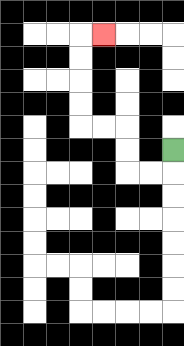{'start': '[7, 6]', 'end': '[4, 1]', 'path_directions': 'D,L,L,U,U,L,L,U,U,U,U,R', 'path_coordinates': '[[7, 6], [7, 7], [6, 7], [5, 7], [5, 6], [5, 5], [4, 5], [3, 5], [3, 4], [3, 3], [3, 2], [3, 1], [4, 1]]'}